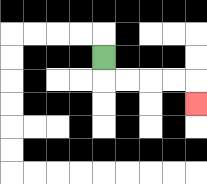{'start': '[4, 2]', 'end': '[8, 4]', 'path_directions': 'D,R,R,R,R,D', 'path_coordinates': '[[4, 2], [4, 3], [5, 3], [6, 3], [7, 3], [8, 3], [8, 4]]'}